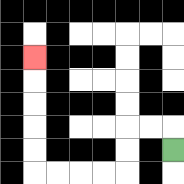{'start': '[7, 6]', 'end': '[1, 2]', 'path_directions': 'U,L,L,D,D,L,L,L,L,U,U,U,U,U', 'path_coordinates': '[[7, 6], [7, 5], [6, 5], [5, 5], [5, 6], [5, 7], [4, 7], [3, 7], [2, 7], [1, 7], [1, 6], [1, 5], [1, 4], [1, 3], [1, 2]]'}